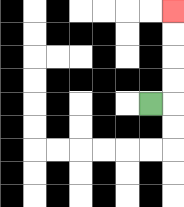{'start': '[6, 4]', 'end': '[7, 0]', 'path_directions': 'R,U,U,U,U', 'path_coordinates': '[[6, 4], [7, 4], [7, 3], [7, 2], [7, 1], [7, 0]]'}